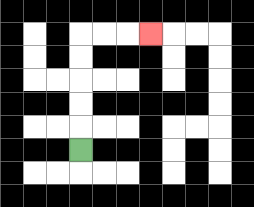{'start': '[3, 6]', 'end': '[6, 1]', 'path_directions': 'U,U,U,U,U,R,R,R', 'path_coordinates': '[[3, 6], [3, 5], [3, 4], [3, 3], [3, 2], [3, 1], [4, 1], [5, 1], [6, 1]]'}